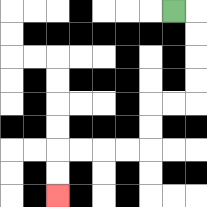{'start': '[7, 0]', 'end': '[2, 8]', 'path_directions': 'R,D,D,D,D,L,L,D,D,L,L,L,L,D,D', 'path_coordinates': '[[7, 0], [8, 0], [8, 1], [8, 2], [8, 3], [8, 4], [7, 4], [6, 4], [6, 5], [6, 6], [5, 6], [4, 6], [3, 6], [2, 6], [2, 7], [2, 8]]'}